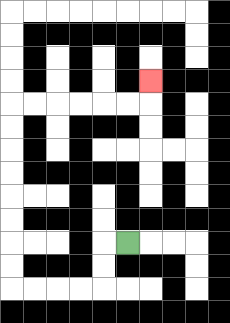{'start': '[5, 10]', 'end': '[6, 3]', 'path_directions': 'L,D,D,L,L,L,L,U,U,U,U,U,U,U,U,R,R,R,R,R,R,U', 'path_coordinates': '[[5, 10], [4, 10], [4, 11], [4, 12], [3, 12], [2, 12], [1, 12], [0, 12], [0, 11], [0, 10], [0, 9], [0, 8], [0, 7], [0, 6], [0, 5], [0, 4], [1, 4], [2, 4], [3, 4], [4, 4], [5, 4], [6, 4], [6, 3]]'}